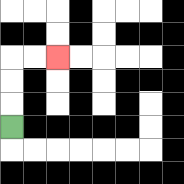{'start': '[0, 5]', 'end': '[2, 2]', 'path_directions': 'U,U,U,R,R', 'path_coordinates': '[[0, 5], [0, 4], [0, 3], [0, 2], [1, 2], [2, 2]]'}